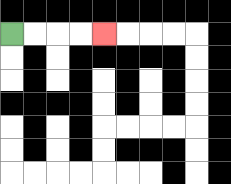{'start': '[0, 1]', 'end': '[4, 1]', 'path_directions': 'R,R,R,R', 'path_coordinates': '[[0, 1], [1, 1], [2, 1], [3, 1], [4, 1]]'}